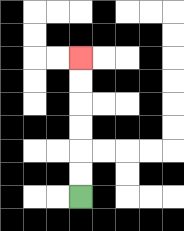{'start': '[3, 8]', 'end': '[3, 2]', 'path_directions': 'U,U,U,U,U,U', 'path_coordinates': '[[3, 8], [3, 7], [3, 6], [3, 5], [3, 4], [3, 3], [3, 2]]'}